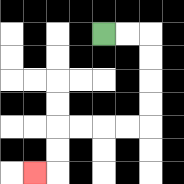{'start': '[4, 1]', 'end': '[1, 7]', 'path_directions': 'R,R,D,D,D,D,L,L,L,L,D,D,L', 'path_coordinates': '[[4, 1], [5, 1], [6, 1], [6, 2], [6, 3], [6, 4], [6, 5], [5, 5], [4, 5], [3, 5], [2, 5], [2, 6], [2, 7], [1, 7]]'}